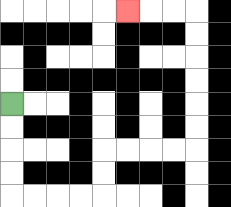{'start': '[0, 4]', 'end': '[5, 0]', 'path_directions': 'D,D,D,D,R,R,R,R,U,U,R,R,R,R,U,U,U,U,U,U,L,L,L', 'path_coordinates': '[[0, 4], [0, 5], [0, 6], [0, 7], [0, 8], [1, 8], [2, 8], [3, 8], [4, 8], [4, 7], [4, 6], [5, 6], [6, 6], [7, 6], [8, 6], [8, 5], [8, 4], [8, 3], [8, 2], [8, 1], [8, 0], [7, 0], [6, 0], [5, 0]]'}